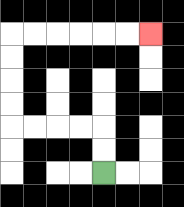{'start': '[4, 7]', 'end': '[6, 1]', 'path_directions': 'U,U,L,L,L,L,U,U,U,U,R,R,R,R,R,R', 'path_coordinates': '[[4, 7], [4, 6], [4, 5], [3, 5], [2, 5], [1, 5], [0, 5], [0, 4], [0, 3], [0, 2], [0, 1], [1, 1], [2, 1], [3, 1], [4, 1], [5, 1], [6, 1]]'}